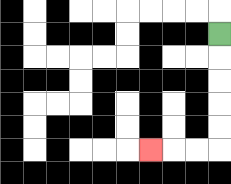{'start': '[9, 1]', 'end': '[6, 6]', 'path_directions': 'D,D,D,D,D,L,L,L', 'path_coordinates': '[[9, 1], [9, 2], [9, 3], [9, 4], [9, 5], [9, 6], [8, 6], [7, 6], [6, 6]]'}